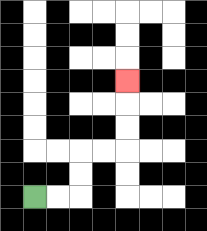{'start': '[1, 8]', 'end': '[5, 3]', 'path_directions': 'R,R,U,U,R,R,U,U,U', 'path_coordinates': '[[1, 8], [2, 8], [3, 8], [3, 7], [3, 6], [4, 6], [5, 6], [5, 5], [5, 4], [5, 3]]'}